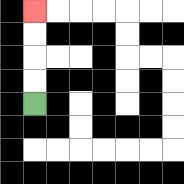{'start': '[1, 4]', 'end': '[1, 0]', 'path_directions': 'U,U,U,U', 'path_coordinates': '[[1, 4], [1, 3], [1, 2], [1, 1], [1, 0]]'}